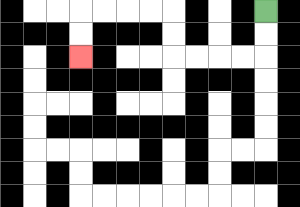{'start': '[11, 0]', 'end': '[3, 2]', 'path_directions': 'D,D,L,L,L,L,U,U,L,L,L,L,D,D', 'path_coordinates': '[[11, 0], [11, 1], [11, 2], [10, 2], [9, 2], [8, 2], [7, 2], [7, 1], [7, 0], [6, 0], [5, 0], [4, 0], [3, 0], [3, 1], [3, 2]]'}